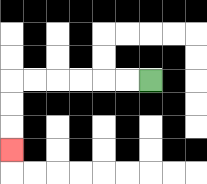{'start': '[6, 3]', 'end': '[0, 6]', 'path_directions': 'L,L,L,L,L,L,D,D,D', 'path_coordinates': '[[6, 3], [5, 3], [4, 3], [3, 3], [2, 3], [1, 3], [0, 3], [0, 4], [0, 5], [0, 6]]'}